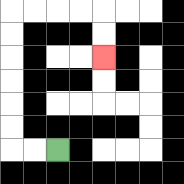{'start': '[2, 6]', 'end': '[4, 2]', 'path_directions': 'L,L,U,U,U,U,U,U,R,R,R,R,D,D', 'path_coordinates': '[[2, 6], [1, 6], [0, 6], [0, 5], [0, 4], [0, 3], [0, 2], [0, 1], [0, 0], [1, 0], [2, 0], [3, 0], [4, 0], [4, 1], [4, 2]]'}